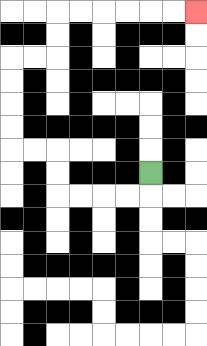{'start': '[6, 7]', 'end': '[8, 0]', 'path_directions': 'D,L,L,L,L,U,U,L,L,U,U,U,U,R,R,U,U,R,R,R,R,R,R', 'path_coordinates': '[[6, 7], [6, 8], [5, 8], [4, 8], [3, 8], [2, 8], [2, 7], [2, 6], [1, 6], [0, 6], [0, 5], [0, 4], [0, 3], [0, 2], [1, 2], [2, 2], [2, 1], [2, 0], [3, 0], [4, 0], [5, 0], [6, 0], [7, 0], [8, 0]]'}